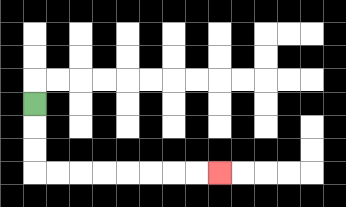{'start': '[1, 4]', 'end': '[9, 7]', 'path_directions': 'D,D,D,R,R,R,R,R,R,R,R', 'path_coordinates': '[[1, 4], [1, 5], [1, 6], [1, 7], [2, 7], [3, 7], [4, 7], [5, 7], [6, 7], [7, 7], [8, 7], [9, 7]]'}